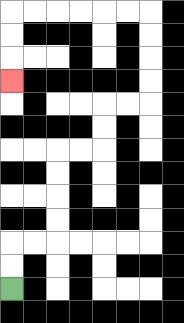{'start': '[0, 12]', 'end': '[0, 3]', 'path_directions': 'U,U,R,R,U,U,U,U,R,R,U,U,R,R,U,U,U,U,L,L,L,L,L,L,D,D,D', 'path_coordinates': '[[0, 12], [0, 11], [0, 10], [1, 10], [2, 10], [2, 9], [2, 8], [2, 7], [2, 6], [3, 6], [4, 6], [4, 5], [4, 4], [5, 4], [6, 4], [6, 3], [6, 2], [6, 1], [6, 0], [5, 0], [4, 0], [3, 0], [2, 0], [1, 0], [0, 0], [0, 1], [0, 2], [0, 3]]'}